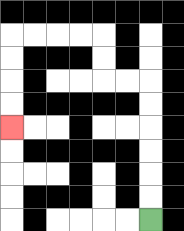{'start': '[6, 9]', 'end': '[0, 5]', 'path_directions': 'U,U,U,U,U,U,L,L,U,U,L,L,L,L,D,D,D,D', 'path_coordinates': '[[6, 9], [6, 8], [6, 7], [6, 6], [6, 5], [6, 4], [6, 3], [5, 3], [4, 3], [4, 2], [4, 1], [3, 1], [2, 1], [1, 1], [0, 1], [0, 2], [0, 3], [0, 4], [0, 5]]'}